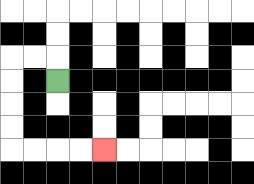{'start': '[2, 3]', 'end': '[4, 6]', 'path_directions': 'U,L,L,D,D,D,D,R,R,R,R', 'path_coordinates': '[[2, 3], [2, 2], [1, 2], [0, 2], [0, 3], [0, 4], [0, 5], [0, 6], [1, 6], [2, 6], [3, 6], [4, 6]]'}